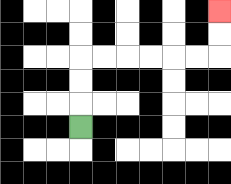{'start': '[3, 5]', 'end': '[9, 0]', 'path_directions': 'U,U,U,R,R,R,R,R,R,U,U', 'path_coordinates': '[[3, 5], [3, 4], [3, 3], [3, 2], [4, 2], [5, 2], [6, 2], [7, 2], [8, 2], [9, 2], [9, 1], [9, 0]]'}